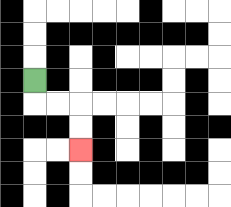{'start': '[1, 3]', 'end': '[3, 6]', 'path_directions': 'D,R,R,D,D', 'path_coordinates': '[[1, 3], [1, 4], [2, 4], [3, 4], [3, 5], [3, 6]]'}